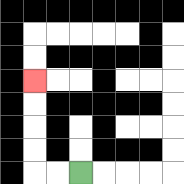{'start': '[3, 7]', 'end': '[1, 3]', 'path_directions': 'L,L,U,U,U,U', 'path_coordinates': '[[3, 7], [2, 7], [1, 7], [1, 6], [1, 5], [1, 4], [1, 3]]'}